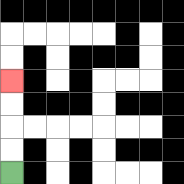{'start': '[0, 7]', 'end': '[0, 3]', 'path_directions': 'U,U,U,U', 'path_coordinates': '[[0, 7], [0, 6], [0, 5], [0, 4], [0, 3]]'}